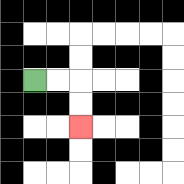{'start': '[1, 3]', 'end': '[3, 5]', 'path_directions': 'R,R,D,D', 'path_coordinates': '[[1, 3], [2, 3], [3, 3], [3, 4], [3, 5]]'}